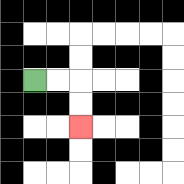{'start': '[1, 3]', 'end': '[3, 5]', 'path_directions': 'R,R,D,D', 'path_coordinates': '[[1, 3], [2, 3], [3, 3], [3, 4], [3, 5]]'}